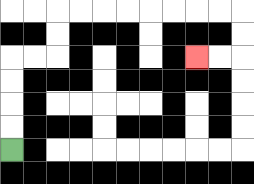{'start': '[0, 6]', 'end': '[8, 2]', 'path_directions': 'U,U,U,U,R,R,U,U,R,R,R,R,R,R,R,R,D,D,L,L', 'path_coordinates': '[[0, 6], [0, 5], [0, 4], [0, 3], [0, 2], [1, 2], [2, 2], [2, 1], [2, 0], [3, 0], [4, 0], [5, 0], [6, 0], [7, 0], [8, 0], [9, 0], [10, 0], [10, 1], [10, 2], [9, 2], [8, 2]]'}